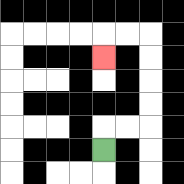{'start': '[4, 6]', 'end': '[4, 2]', 'path_directions': 'U,R,R,U,U,U,U,L,L,D', 'path_coordinates': '[[4, 6], [4, 5], [5, 5], [6, 5], [6, 4], [6, 3], [6, 2], [6, 1], [5, 1], [4, 1], [4, 2]]'}